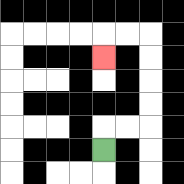{'start': '[4, 6]', 'end': '[4, 2]', 'path_directions': 'U,R,R,U,U,U,U,L,L,D', 'path_coordinates': '[[4, 6], [4, 5], [5, 5], [6, 5], [6, 4], [6, 3], [6, 2], [6, 1], [5, 1], [4, 1], [4, 2]]'}